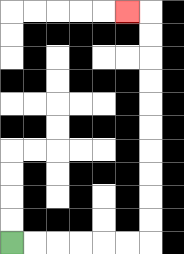{'start': '[0, 10]', 'end': '[5, 0]', 'path_directions': 'R,R,R,R,R,R,U,U,U,U,U,U,U,U,U,U,L', 'path_coordinates': '[[0, 10], [1, 10], [2, 10], [3, 10], [4, 10], [5, 10], [6, 10], [6, 9], [6, 8], [6, 7], [6, 6], [6, 5], [6, 4], [6, 3], [6, 2], [6, 1], [6, 0], [5, 0]]'}